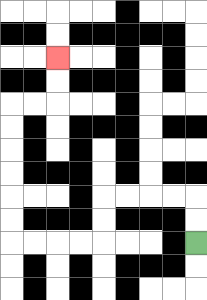{'start': '[8, 10]', 'end': '[2, 2]', 'path_directions': 'U,U,L,L,L,L,D,D,L,L,L,L,U,U,U,U,U,U,R,R,U,U', 'path_coordinates': '[[8, 10], [8, 9], [8, 8], [7, 8], [6, 8], [5, 8], [4, 8], [4, 9], [4, 10], [3, 10], [2, 10], [1, 10], [0, 10], [0, 9], [0, 8], [0, 7], [0, 6], [0, 5], [0, 4], [1, 4], [2, 4], [2, 3], [2, 2]]'}